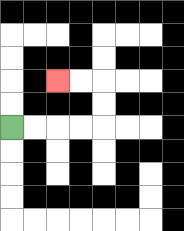{'start': '[0, 5]', 'end': '[2, 3]', 'path_directions': 'R,R,R,R,U,U,L,L', 'path_coordinates': '[[0, 5], [1, 5], [2, 5], [3, 5], [4, 5], [4, 4], [4, 3], [3, 3], [2, 3]]'}